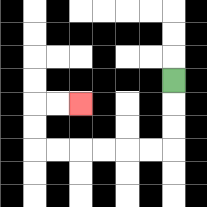{'start': '[7, 3]', 'end': '[3, 4]', 'path_directions': 'D,D,D,L,L,L,L,L,L,U,U,R,R', 'path_coordinates': '[[7, 3], [7, 4], [7, 5], [7, 6], [6, 6], [5, 6], [4, 6], [3, 6], [2, 6], [1, 6], [1, 5], [1, 4], [2, 4], [3, 4]]'}